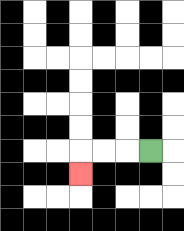{'start': '[6, 6]', 'end': '[3, 7]', 'path_directions': 'L,L,L,D', 'path_coordinates': '[[6, 6], [5, 6], [4, 6], [3, 6], [3, 7]]'}